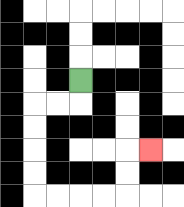{'start': '[3, 3]', 'end': '[6, 6]', 'path_directions': 'D,L,L,D,D,D,D,R,R,R,R,U,U,R', 'path_coordinates': '[[3, 3], [3, 4], [2, 4], [1, 4], [1, 5], [1, 6], [1, 7], [1, 8], [2, 8], [3, 8], [4, 8], [5, 8], [5, 7], [5, 6], [6, 6]]'}